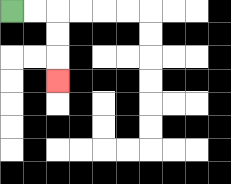{'start': '[0, 0]', 'end': '[2, 3]', 'path_directions': 'R,R,D,D,D', 'path_coordinates': '[[0, 0], [1, 0], [2, 0], [2, 1], [2, 2], [2, 3]]'}